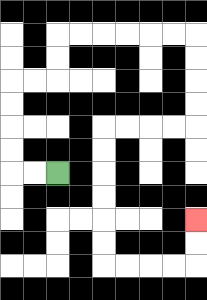{'start': '[2, 7]', 'end': '[8, 9]', 'path_directions': 'L,L,U,U,U,U,R,R,U,U,R,R,R,R,R,R,D,D,D,D,L,L,L,L,D,D,D,D,D,D,R,R,R,R,U,U', 'path_coordinates': '[[2, 7], [1, 7], [0, 7], [0, 6], [0, 5], [0, 4], [0, 3], [1, 3], [2, 3], [2, 2], [2, 1], [3, 1], [4, 1], [5, 1], [6, 1], [7, 1], [8, 1], [8, 2], [8, 3], [8, 4], [8, 5], [7, 5], [6, 5], [5, 5], [4, 5], [4, 6], [4, 7], [4, 8], [4, 9], [4, 10], [4, 11], [5, 11], [6, 11], [7, 11], [8, 11], [8, 10], [8, 9]]'}